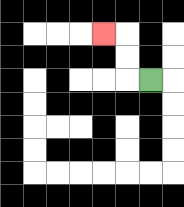{'start': '[6, 3]', 'end': '[4, 1]', 'path_directions': 'L,U,U,L', 'path_coordinates': '[[6, 3], [5, 3], [5, 2], [5, 1], [4, 1]]'}